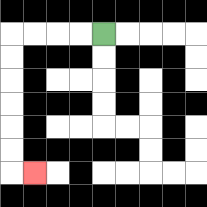{'start': '[4, 1]', 'end': '[1, 7]', 'path_directions': 'L,L,L,L,D,D,D,D,D,D,R', 'path_coordinates': '[[4, 1], [3, 1], [2, 1], [1, 1], [0, 1], [0, 2], [0, 3], [0, 4], [0, 5], [0, 6], [0, 7], [1, 7]]'}